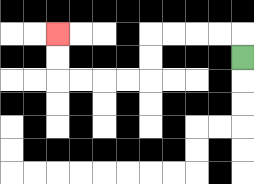{'start': '[10, 2]', 'end': '[2, 1]', 'path_directions': 'U,L,L,L,L,D,D,L,L,L,L,U,U', 'path_coordinates': '[[10, 2], [10, 1], [9, 1], [8, 1], [7, 1], [6, 1], [6, 2], [6, 3], [5, 3], [4, 3], [3, 3], [2, 3], [2, 2], [2, 1]]'}